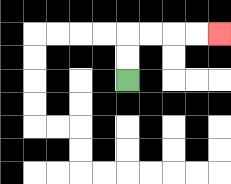{'start': '[5, 3]', 'end': '[9, 1]', 'path_directions': 'U,U,R,R,R,R', 'path_coordinates': '[[5, 3], [5, 2], [5, 1], [6, 1], [7, 1], [8, 1], [9, 1]]'}